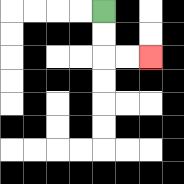{'start': '[4, 0]', 'end': '[6, 2]', 'path_directions': 'D,D,R,R', 'path_coordinates': '[[4, 0], [4, 1], [4, 2], [5, 2], [6, 2]]'}